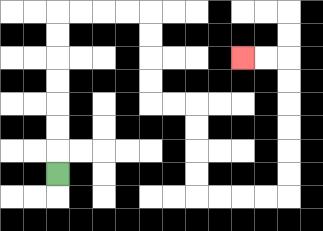{'start': '[2, 7]', 'end': '[10, 2]', 'path_directions': 'U,U,U,U,U,U,U,R,R,R,R,D,D,D,D,R,R,D,D,D,D,R,R,R,R,U,U,U,U,U,U,L,L', 'path_coordinates': '[[2, 7], [2, 6], [2, 5], [2, 4], [2, 3], [2, 2], [2, 1], [2, 0], [3, 0], [4, 0], [5, 0], [6, 0], [6, 1], [6, 2], [6, 3], [6, 4], [7, 4], [8, 4], [8, 5], [8, 6], [8, 7], [8, 8], [9, 8], [10, 8], [11, 8], [12, 8], [12, 7], [12, 6], [12, 5], [12, 4], [12, 3], [12, 2], [11, 2], [10, 2]]'}